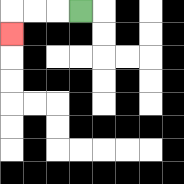{'start': '[3, 0]', 'end': '[0, 1]', 'path_directions': 'L,L,L,D', 'path_coordinates': '[[3, 0], [2, 0], [1, 0], [0, 0], [0, 1]]'}